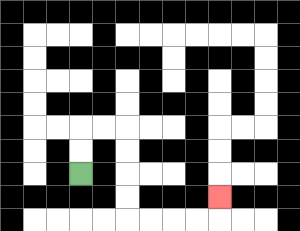{'start': '[3, 7]', 'end': '[9, 8]', 'path_directions': 'U,U,R,R,D,D,D,D,R,R,R,R,U', 'path_coordinates': '[[3, 7], [3, 6], [3, 5], [4, 5], [5, 5], [5, 6], [5, 7], [5, 8], [5, 9], [6, 9], [7, 9], [8, 9], [9, 9], [9, 8]]'}